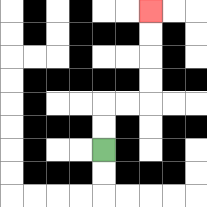{'start': '[4, 6]', 'end': '[6, 0]', 'path_directions': 'U,U,R,R,U,U,U,U', 'path_coordinates': '[[4, 6], [4, 5], [4, 4], [5, 4], [6, 4], [6, 3], [6, 2], [6, 1], [6, 0]]'}